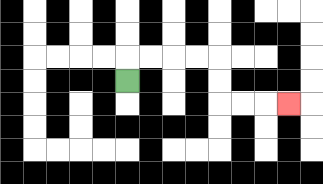{'start': '[5, 3]', 'end': '[12, 4]', 'path_directions': 'U,R,R,R,R,D,D,R,R,R', 'path_coordinates': '[[5, 3], [5, 2], [6, 2], [7, 2], [8, 2], [9, 2], [9, 3], [9, 4], [10, 4], [11, 4], [12, 4]]'}